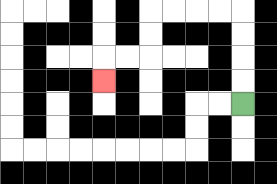{'start': '[10, 4]', 'end': '[4, 3]', 'path_directions': 'U,U,U,U,L,L,L,L,D,D,L,L,D', 'path_coordinates': '[[10, 4], [10, 3], [10, 2], [10, 1], [10, 0], [9, 0], [8, 0], [7, 0], [6, 0], [6, 1], [6, 2], [5, 2], [4, 2], [4, 3]]'}